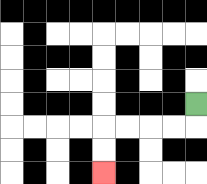{'start': '[8, 4]', 'end': '[4, 7]', 'path_directions': 'D,L,L,L,L,D,D', 'path_coordinates': '[[8, 4], [8, 5], [7, 5], [6, 5], [5, 5], [4, 5], [4, 6], [4, 7]]'}